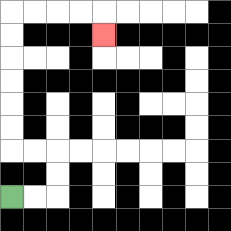{'start': '[0, 8]', 'end': '[4, 1]', 'path_directions': 'R,R,U,U,L,L,U,U,U,U,U,U,R,R,R,R,D', 'path_coordinates': '[[0, 8], [1, 8], [2, 8], [2, 7], [2, 6], [1, 6], [0, 6], [0, 5], [0, 4], [0, 3], [0, 2], [0, 1], [0, 0], [1, 0], [2, 0], [3, 0], [4, 0], [4, 1]]'}